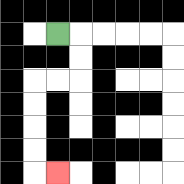{'start': '[2, 1]', 'end': '[2, 7]', 'path_directions': 'R,D,D,L,L,D,D,D,D,R', 'path_coordinates': '[[2, 1], [3, 1], [3, 2], [3, 3], [2, 3], [1, 3], [1, 4], [1, 5], [1, 6], [1, 7], [2, 7]]'}